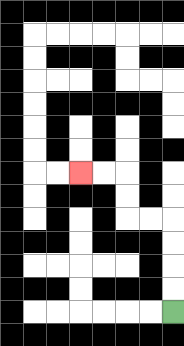{'start': '[7, 13]', 'end': '[3, 7]', 'path_directions': 'U,U,U,U,L,L,U,U,L,L', 'path_coordinates': '[[7, 13], [7, 12], [7, 11], [7, 10], [7, 9], [6, 9], [5, 9], [5, 8], [5, 7], [4, 7], [3, 7]]'}